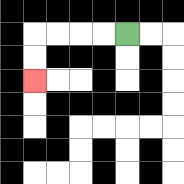{'start': '[5, 1]', 'end': '[1, 3]', 'path_directions': 'L,L,L,L,D,D', 'path_coordinates': '[[5, 1], [4, 1], [3, 1], [2, 1], [1, 1], [1, 2], [1, 3]]'}